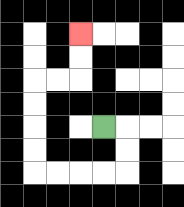{'start': '[4, 5]', 'end': '[3, 1]', 'path_directions': 'R,D,D,L,L,L,L,U,U,U,U,R,R,U,U', 'path_coordinates': '[[4, 5], [5, 5], [5, 6], [5, 7], [4, 7], [3, 7], [2, 7], [1, 7], [1, 6], [1, 5], [1, 4], [1, 3], [2, 3], [3, 3], [3, 2], [3, 1]]'}